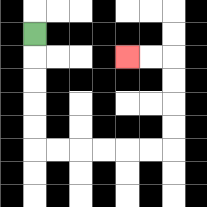{'start': '[1, 1]', 'end': '[5, 2]', 'path_directions': 'D,D,D,D,D,R,R,R,R,R,R,U,U,U,U,L,L', 'path_coordinates': '[[1, 1], [1, 2], [1, 3], [1, 4], [1, 5], [1, 6], [2, 6], [3, 6], [4, 6], [5, 6], [6, 6], [7, 6], [7, 5], [7, 4], [7, 3], [7, 2], [6, 2], [5, 2]]'}